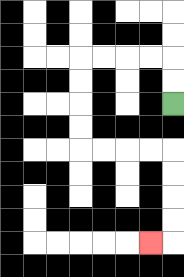{'start': '[7, 4]', 'end': '[6, 10]', 'path_directions': 'U,U,L,L,L,L,D,D,D,D,R,R,R,R,D,D,D,D,L', 'path_coordinates': '[[7, 4], [7, 3], [7, 2], [6, 2], [5, 2], [4, 2], [3, 2], [3, 3], [3, 4], [3, 5], [3, 6], [4, 6], [5, 6], [6, 6], [7, 6], [7, 7], [7, 8], [7, 9], [7, 10], [6, 10]]'}